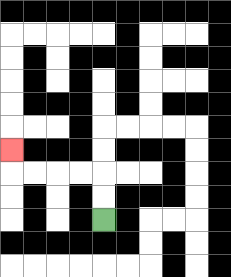{'start': '[4, 9]', 'end': '[0, 6]', 'path_directions': 'U,U,L,L,L,L,U', 'path_coordinates': '[[4, 9], [4, 8], [4, 7], [3, 7], [2, 7], [1, 7], [0, 7], [0, 6]]'}